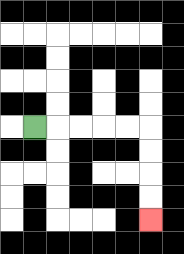{'start': '[1, 5]', 'end': '[6, 9]', 'path_directions': 'R,R,R,R,R,D,D,D,D', 'path_coordinates': '[[1, 5], [2, 5], [3, 5], [4, 5], [5, 5], [6, 5], [6, 6], [6, 7], [6, 8], [6, 9]]'}